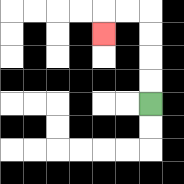{'start': '[6, 4]', 'end': '[4, 1]', 'path_directions': 'U,U,U,U,L,L,D', 'path_coordinates': '[[6, 4], [6, 3], [6, 2], [6, 1], [6, 0], [5, 0], [4, 0], [4, 1]]'}